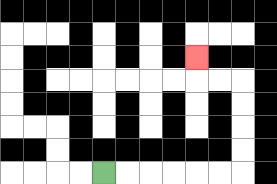{'start': '[4, 7]', 'end': '[8, 2]', 'path_directions': 'R,R,R,R,R,R,U,U,U,U,L,L,U', 'path_coordinates': '[[4, 7], [5, 7], [6, 7], [7, 7], [8, 7], [9, 7], [10, 7], [10, 6], [10, 5], [10, 4], [10, 3], [9, 3], [8, 3], [8, 2]]'}